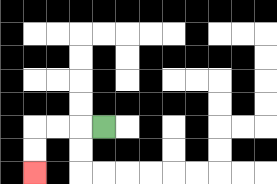{'start': '[4, 5]', 'end': '[1, 7]', 'path_directions': 'L,L,L,D,D', 'path_coordinates': '[[4, 5], [3, 5], [2, 5], [1, 5], [1, 6], [1, 7]]'}